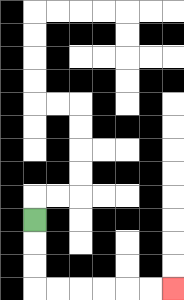{'start': '[1, 9]', 'end': '[7, 12]', 'path_directions': 'D,D,D,R,R,R,R,R,R', 'path_coordinates': '[[1, 9], [1, 10], [1, 11], [1, 12], [2, 12], [3, 12], [4, 12], [5, 12], [6, 12], [7, 12]]'}